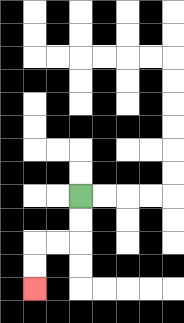{'start': '[3, 8]', 'end': '[1, 12]', 'path_directions': 'D,D,L,L,D,D', 'path_coordinates': '[[3, 8], [3, 9], [3, 10], [2, 10], [1, 10], [1, 11], [1, 12]]'}